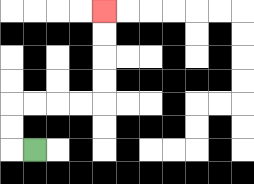{'start': '[1, 6]', 'end': '[4, 0]', 'path_directions': 'L,U,U,R,R,R,R,U,U,U,U', 'path_coordinates': '[[1, 6], [0, 6], [0, 5], [0, 4], [1, 4], [2, 4], [3, 4], [4, 4], [4, 3], [4, 2], [4, 1], [4, 0]]'}